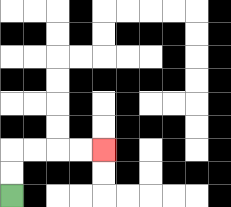{'start': '[0, 8]', 'end': '[4, 6]', 'path_directions': 'U,U,R,R,R,R', 'path_coordinates': '[[0, 8], [0, 7], [0, 6], [1, 6], [2, 6], [3, 6], [4, 6]]'}